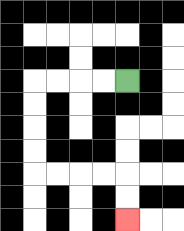{'start': '[5, 3]', 'end': '[5, 9]', 'path_directions': 'L,L,L,L,D,D,D,D,R,R,R,R,D,D', 'path_coordinates': '[[5, 3], [4, 3], [3, 3], [2, 3], [1, 3], [1, 4], [1, 5], [1, 6], [1, 7], [2, 7], [3, 7], [4, 7], [5, 7], [5, 8], [5, 9]]'}